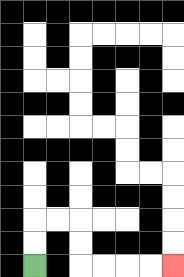{'start': '[1, 11]', 'end': '[7, 11]', 'path_directions': 'U,U,R,R,D,D,R,R,R,R', 'path_coordinates': '[[1, 11], [1, 10], [1, 9], [2, 9], [3, 9], [3, 10], [3, 11], [4, 11], [5, 11], [6, 11], [7, 11]]'}